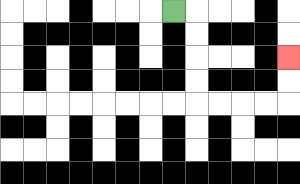{'start': '[7, 0]', 'end': '[12, 2]', 'path_directions': 'R,D,D,D,D,R,R,R,R,U,U', 'path_coordinates': '[[7, 0], [8, 0], [8, 1], [8, 2], [8, 3], [8, 4], [9, 4], [10, 4], [11, 4], [12, 4], [12, 3], [12, 2]]'}